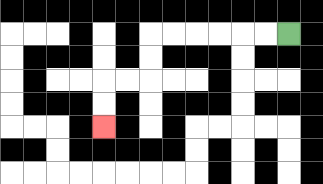{'start': '[12, 1]', 'end': '[4, 5]', 'path_directions': 'L,L,L,L,L,L,D,D,L,L,D,D', 'path_coordinates': '[[12, 1], [11, 1], [10, 1], [9, 1], [8, 1], [7, 1], [6, 1], [6, 2], [6, 3], [5, 3], [4, 3], [4, 4], [4, 5]]'}